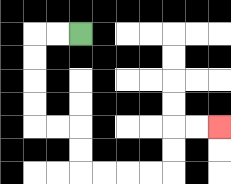{'start': '[3, 1]', 'end': '[9, 5]', 'path_directions': 'L,L,D,D,D,D,R,R,D,D,R,R,R,R,U,U,R,R', 'path_coordinates': '[[3, 1], [2, 1], [1, 1], [1, 2], [1, 3], [1, 4], [1, 5], [2, 5], [3, 5], [3, 6], [3, 7], [4, 7], [5, 7], [6, 7], [7, 7], [7, 6], [7, 5], [8, 5], [9, 5]]'}